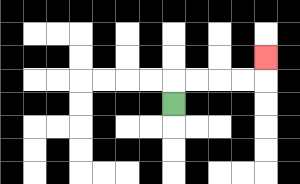{'start': '[7, 4]', 'end': '[11, 2]', 'path_directions': 'U,R,R,R,R,U', 'path_coordinates': '[[7, 4], [7, 3], [8, 3], [9, 3], [10, 3], [11, 3], [11, 2]]'}